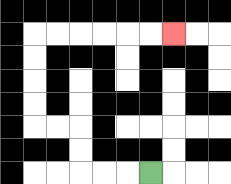{'start': '[6, 7]', 'end': '[7, 1]', 'path_directions': 'L,L,L,U,U,L,L,U,U,U,U,R,R,R,R,R,R', 'path_coordinates': '[[6, 7], [5, 7], [4, 7], [3, 7], [3, 6], [3, 5], [2, 5], [1, 5], [1, 4], [1, 3], [1, 2], [1, 1], [2, 1], [3, 1], [4, 1], [5, 1], [6, 1], [7, 1]]'}